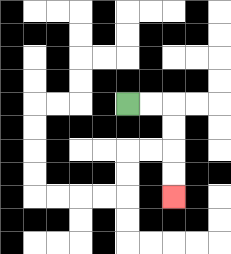{'start': '[5, 4]', 'end': '[7, 8]', 'path_directions': 'R,R,D,D,D,D', 'path_coordinates': '[[5, 4], [6, 4], [7, 4], [7, 5], [7, 6], [7, 7], [7, 8]]'}